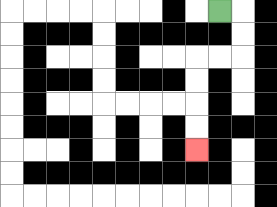{'start': '[9, 0]', 'end': '[8, 6]', 'path_directions': 'R,D,D,L,L,D,D,D,D', 'path_coordinates': '[[9, 0], [10, 0], [10, 1], [10, 2], [9, 2], [8, 2], [8, 3], [8, 4], [8, 5], [8, 6]]'}